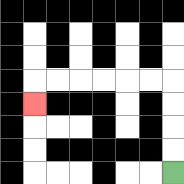{'start': '[7, 7]', 'end': '[1, 4]', 'path_directions': 'U,U,U,U,L,L,L,L,L,L,D', 'path_coordinates': '[[7, 7], [7, 6], [7, 5], [7, 4], [7, 3], [6, 3], [5, 3], [4, 3], [3, 3], [2, 3], [1, 3], [1, 4]]'}